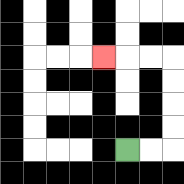{'start': '[5, 6]', 'end': '[4, 2]', 'path_directions': 'R,R,U,U,U,U,L,L,L', 'path_coordinates': '[[5, 6], [6, 6], [7, 6], [7, 5], [7, 4], [7, 3], [7, 2], [6, 2], [5, 2], [4, 2]]'}